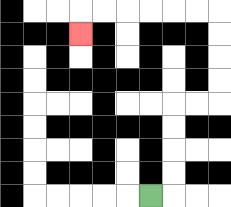{'start': '[6, 8]', 'end': '[3, 1]', 'path_directions': 'R,U,U,U,U,R,R,U,U,U,U,L,L,L,L,L,L,D', 'path_coordinates': '[[6, 8], [7, 8], [7, 7], [7, 6], [7, 5], [7, 4], [8, 4], [9, 4], [9, 3], [9, 2], [9, 1], [9, 0], [8, 0], [7, 0], [6, 0], [5, 0], [4, 0], [3, 0], [3, 1]]'}